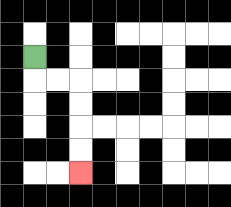{'start': '[1, 2]', 'end': '[3, 7]', 'path_directions': 'D,R,R,D,D,D,D', 'path_coordinates': '[[1, 2], [1, 3], [2, 3], [3, 3], [3, 4], [3, 5], [3, 6], [3, 7]]'}